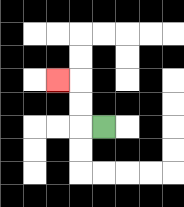{'start': '[4, 5]', 'end': '[2, 3]', 'path_directions': 'L,U,U,L', 'path_coordinates': '[[4, 5], [3, 5], [3, 4], [3, 3], [2, 3]]'}